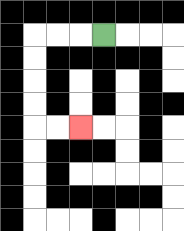{'start': '[4, 1]', 'end': '[3, 5]', 'path_directions': 'L,L,L,D,D,D,D,R,R', 'path_coordinates': '[[4, 1], [3, 1], [2, 1], [1, 1], [1, 2], [1, 3], [1, 4], [1, 5], [2, 5], [3, 5]]'}